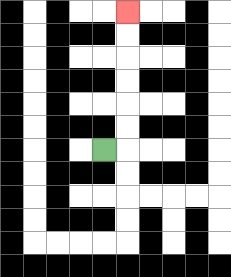{'start': '[4, 6]', 'end': '[5, 0]', 'path_directions': 'R,U,U,U,U,U,U', 'path_coordinates': '[[4, 6], [5, 6], [5, 5], [5, 4], [5, 3], [5, 2], [5, 1], [5, 0]]'}